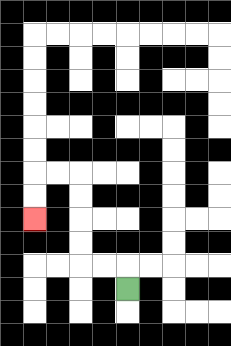{'start': '[5, 12]', 'end': '[1, 9]', 'path_directions': 'U,L,L,U,U,U,U,L,L,D,D', 'path_coordinates': '[[5, 12], [5, 11], [4, 11], [3, 11], [3, 10], [3, 9], [3, 8], [3, 7], [2, 7], [1, 7], [1, 8], [1, 9]]'}